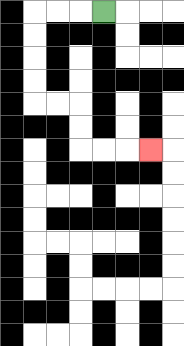{'start': '[4, 0]', 'end': '[6, 6]', 'path_directions': 'L,L,L,D,D,D,D,R,R,D,D,R,R,R', 'path_coordinates': '[[4, 0], [3, 0], [2, 0], [1, 0], [1, 1], [1, 2], [1, 3], [1, 4], [2, 4], [3, 4], [3, 5], [3, 6], [4, 6], [5, 6], [6, 6]]'}